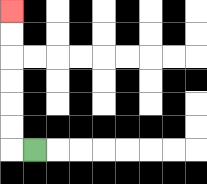{'start': '[1, 6]', 'end': '[0, 0]', 'path_directions': 'L,U,U,U,U,U,U', 'path_coordinates': '[[1, 6], [0, 6], [0, 5], [0, 4], [0, 3], [0, 2], [0, 1], [0, 0]]'}